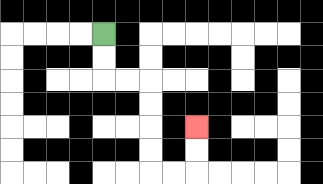{'start': '[4, 1]', 'end': '[8, 5]', 'path_directions': 'D,D,R,R,D,D,D,D,R,R,U,U', 'path_coordinates': '[[4, 1], [4, 2], [4, 3], [5, 3], [6, 3], [6, 4], [6, 5], [6, 6], [6, 7], [7, 7], [8, 7], [8, 6], [8, 5]]'}